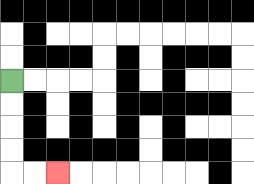{'start': '[0, 3]', 'end': '[2, 7]', 'path_directions': 'D,D,D,D,R,R', 'path_coordinates': '[[0, 3], [0, 4], [0, 5], [0, 6], [0, 7], [1, 7], [2, 7]]'}